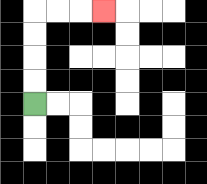{'start': '[1, 4]', 'end': '[4, 0]', 'path_directions': 'U,U,U,U,R,R,R', 'path_coordinates': '[[1, 4], [1, 3], [1, 2], [1, 1], [1, 0], [2, 0], [3, 0], [4, 0]]'}